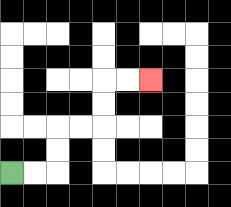{'start': '[0, 7]', 'end': '[6, 3]', 'path_directions': 'R,R,U,U,R,R,U,U,R,R', 'path_coordinates': '[[0, 7], [1, 7], [2, 7], [2, 6], [2, 5], [3, 5], [4, 5], [4, 4], [4, 3], [5, 3], [6, 3]]'}